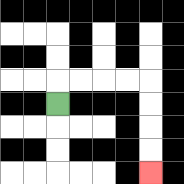{'start': '[2, 4]', 'end': '[6, 7]', 'path_directions': 'U,R,R,R,R,D,D,D,D', 'path_coordinates': '[[2, 4], [2, 3], [3, 3], [4, 3], [5, 3], [6, 3], [6, 4], [6, 5], [6, 6], [6, 7]]'}